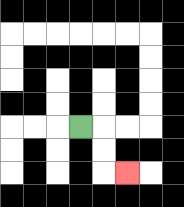{'start': '[3, 5]', 'end': '[5, 7]', 'path_directions': 'R,D,D,R', 'path_coordinates': '[[3, 5], [4, 5], [4, 6], [4, 7], [5, 7]]'}